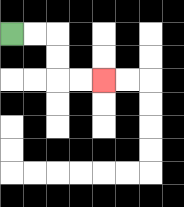{'start': '[0, 1]', 'end': '[4, 3]', 'path_directions': 'R,R,D,D,R,R', 'path_coordinates': '[[0, 1], [1, 1], [2, 1], [2, 2], [2, 3], [3, 3], [4, 3]]'}